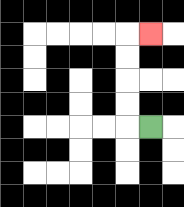{'start': '[6, 5]', 'end': '[6, 1]', 'path_directions': 'L,U,U,U,U,R', 'path_coordinates': '[[6, 5], [5, 5], [5, 4], [5, 3], [5, 2], [5, 1], [6, 1]]'}